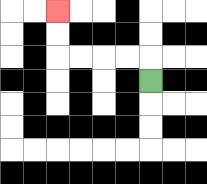{'start': '[6, 3]', 'end': '[2, 0]', 'path_directions': 'U,L,L,L,L,U,U', 'path_coordinates': '[[6, 3], [6, 2], [5, 2], [4, 2], [3, 2], [2, 2], [2, 1], [2, 0]]'}